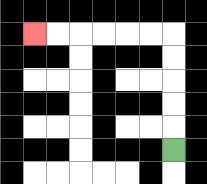{'start': '[7, 6]', 'end': '[1, 1]', 'path_directions': 'U,U,U,U,U,L,L,L,L,L,L', 'path_coordinates': '[[7, 6], [7, 5], [7, 4], [7, 3], [7, 2], [7, 1], [6, 1], [5, 1], [4, 1], [3, 1], [2, 1], [1, 1]]'}